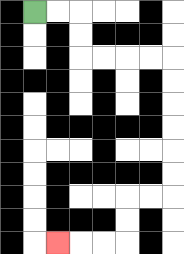{'start': '[1, 0]', 'end': '[2, 10]', 'path_directions': 'R,R,D,D,R,R,R,R,D,D,D,D,D,D,L,L,D,D,L,L,L', 'path_coordinates': '[[1, 0], [2, 0], [3, 0], [3, 1], [3, 2], [4, 2], [5, 2], [6, 2], [7, 2], [7, 3], [7, 4], [7, 5], [7, 6], [7, 7], [7, 8], [6, 8], [5, 8], [5, 9], [5, 10], [4, 10], [3, 10], [2, 10]]'}